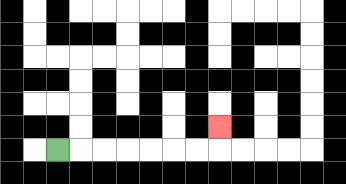{'start': '[2, 6]', 'end': '[9, 5]', 'path_directions': 'R,R,R,R,R,R,R,U', 'path_coordinates': '[[2, 6], [3, 6], [4, 6], [5, 6], [6, 6], [7, 6], [8, 6], [9, 6], [9, 5]]'}